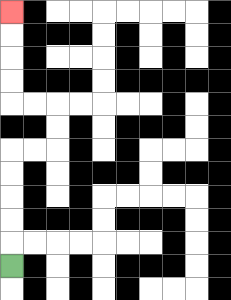{'start': '[0, 11]', 'end': '[0, 0]', 'path_directions': 'U,U,U,U,U,R,R,U,U,L,L,U,U,U,U', 'path_coordinates': '[[0, 11], [0, 10], [0, 9], [0, 8], [0, 7], [0, 6], [1, 6], [2, 6], [2, 5], [2, 4], [1, 4], [0, 4], [0, 3], [0, 2], [0, 1], [0, 0]]'}